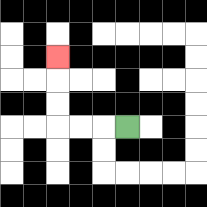{'start': '[5, 5]', 'end': '[2, 2]', 'path_directions': 'L,L,L,U,U,U', 'path_coordinates': '[[5, 5], [4, 5], [3, 5], [2, 5], [2, 4], [2, 3], [2, 2]]'}